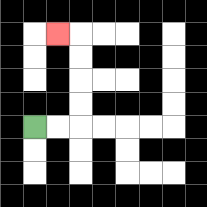{'start': '[1, 5]', 'end': '[2, 1]', 'path_directions': 'R,R,U,U,U,U,L', 'path_coordinates': '[[1, 5], [2, 5], [3, 5], [3, 4], [3, 3], [3, 2], [3, 1], [2, 1]]'}